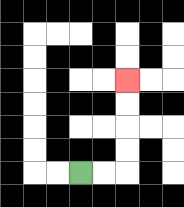{'start': '[3, 7]', 'end': '[5, 3]', 'path_directions': 'R,R,U,U,U,U', 'path_coordinates': '[[3, 7], [4, 7], [5, 7], [5, 6], [5, 5], [5, 4], [5, 3]]'}